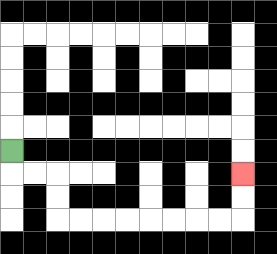{'start': '[0, 6]', 'end': '[10, 7]', 'path_directions': 'D,R,R,D,D,R,R,R,R,R,R,R,R,U,U', 'path_coordinates': '[[0, 6], [0, 7], [1, 7], [2, 7], [2, 8], [2, 9], [3, 9], [4, 9], [5, 9], [6, 9], [7, 9], [8, 9], [9, 9], [10, 9], [10, 8], [10, 7]]'}